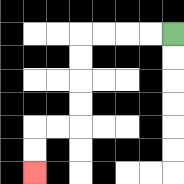{'start': '[7, 1]', 'end': '[1, 7]', 'path_directions': 'L,L,L,L,D,D,D,D,L,L,D,D', 'path_coordinates': '[[7, 1], [6, 1], [5, 1], [4, 1], [3, 1], [3, 2], [3, 3], [3, 4], [3, 5], [2, 5], [1, 5], [1, 6], [1, 7]]'}